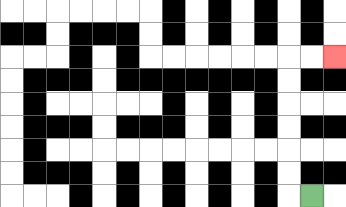{'start': '[13, 8]', 'end': '[14, 2]', 'path_directions': 'L,U,U,U,U,U,U,R,R', 'path_coordinates': '[[13, 8], [12, 8], [12, 7], [12, 6], [12, 5], [12, 4], [12, 3], [12, 2], [13, 2], [14, 2]]'}